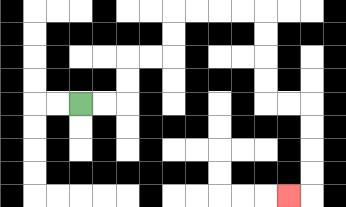{'start': '[3, 4]', 'end': '[12, 8]', 'path_directions': 'R,R,U,U,R,R,U,U,R,R,R,R,D,D,D,D,R,R,D,D,D,D,L', 'path_coordinates': '[[3, 4], [4, 4], [5, 4], [5, 3], [5, 2], [6, 2], [7, 2], [7, 1], [7, 0], [8, 0], [9, 0], [10, 0], [11, 0], [11, 1], [11, 2], [11, 3], [11, 4], [12, 4], [13, 4], [13, 5], [13, 6], [13, 7], [13, 8], [12, 8]]'}